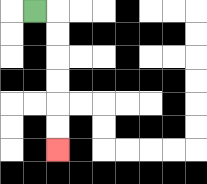{'start': '[1, 0]', 'end': '[2, 6]', 'path_directions': 'R,D,D,D,D,D,D', 'path_coordinates': '[[1, 0], [2, 0], [2, 1], [2, 2], [2, 3], [2, 4], [2, 5], [2, 6]]'}